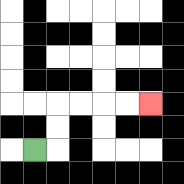{'start': '[1, 6]', 'end': '[6, 4]', 'path_directions': 'R,U,U,R,R,R,R', 'path_coordinates': '[[1, 6], [2, 6], [2, 5], [2, 4], [3, 4], [4, 4], [5, 4], [6, 4]]'}